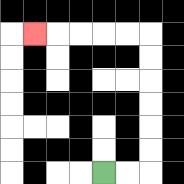{'start': '[4, 7]', 'end': '[1, 1]', 'path_directions': 'R,R,U,U,U,U,U,U,L,L,L,L,L', 'path_coordinates': '[[4, 7], [5, 7], [6, 7], [6, 6], [6, 5], [6, 4], [6, 3], [6, 2], [6, 1], [5, 1], [4, 1], [3, 1], [2, 1], [1, 1]]'}